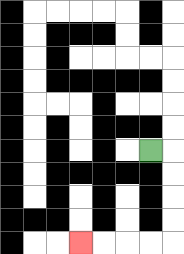{'start': '[6, 6]', 'end': '[3, 10]', 'path_directions': 'R,D,D,D,D,L,L,L,L', 'path_coordinates': '[[6, 6], [7, 6], [7, 7], [7, 8], [7, 9], [7, 10], [6, 10], [5, 10], [4, 10], [3, 10]]'}